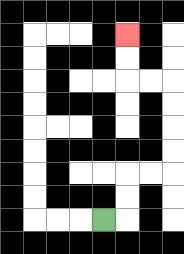{'start': '[4, 9]', 'end': '[5, 1]', 'path_directions': 'R,U,U,R,R,U,U,U,U,L,L,U,U', 'path_coordinates': '[[4, 9], [5, 9], [5, 8], [5, 7], [6, 7], [7, 7], [7, 6], [7, 5], [7, 4], [7, 3], [6, 3], [5, 3], [5, 2], [5, 1]]'}